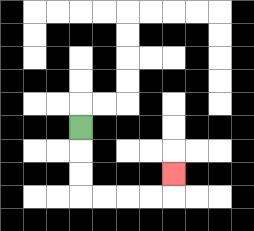{'start': '[3, 5]', 'end': '[7, 7]', 'path_directions': 'D,D,D,R,R,R,R,U', 'path_coordinates': '[[3, 5], [3, 6], [3, 7], [3, 8], [4, 8], [5, 8], [6, 8], [7, 8], [7, 7]]'}